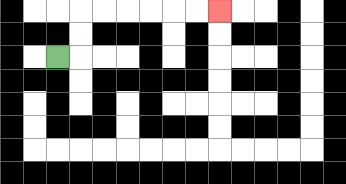{'start': '[2, 2]', 'end': '[9, 0]', 'path_directions': 'R,U,U,R,R,R,R,R,R', 'path_coordinates': '[[2, 2], [3, 2], [3, 1], [3, 0], [4, 0], [5, 0], [6, 0], [7, 0], [8, 0], [9, 0]]'}